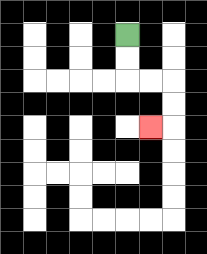{'start': '[5, 1]', 'end': '[6, 5]', 'path_directions': 'D,D,R,R,D,D,L', 'path_coordinates': '[[5, 1], [5, 2], [5, 3], [6, 3], [7, 3], [7, 4], [7, 5], [6, 5]]'}